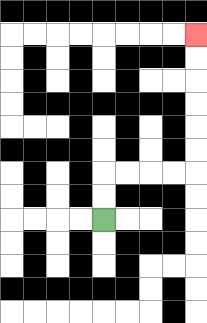{'start': '[4, 9]', 'end': '[8, 1]', 'path_directions': 'U,U,R,R,R,R,U,U,U,U,U,U', 'path_coordinates': '[[4, 9], [4, 8], [4, 7], [5, 7], [6, 7], [7, 7], [8, 7], [8, 6], [8, 5], [8, 4], [8, 3], [8, 2], [8, 1]]'}